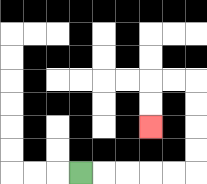{'start': '[3, 7]', 'end': '[6, 5]', 'path_directions': 'R,R,R,R,R,U,U,U,U,L,L,D,D', 'path_coordinates': '[[3, 7], [4, 7], [5, 7], [6, 7], [7, 7], [8, 7], [8, 6], [8, 5], [8, 4], [8, 3], [7, 3], [6, 3], [6, 4], [6, 5]]'}